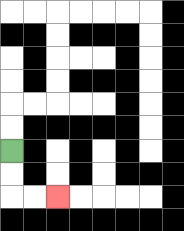{'start': '[0, 6]', 'end': '[2, 8]', 'path_directions': 'D,D,R,R', 'path_coordinates': '[[0, 6], [0, 7], [0, 8], [1, 8], [2, 8]]'}